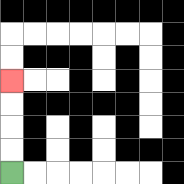{'start': '[0, 7]', 'end': '[0, 3]', 'path_directions': 'U,U,U,U', 'path_coordinates': '[[0, 7], [0, 6], [0, 5], [0, 4], [0, 3]]'}